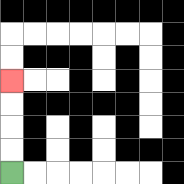{'start': '[0, 7]', 'end': '[0, 3]', 'path_directions': 'U,U,U,U', 'path_coordinates': '[[0, 7], [0, 6], [0, 5], [0, 4], [0, 3]]'}